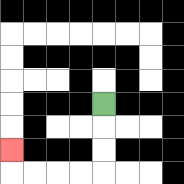{'start': '[4, 4]', 'end': '[0, 6]', 'path_directions': 'D,D,D,L,L,L,L,U', 'path_coordinates': '[[4, 4], [4, 5], [4, 6], [4, 7], [3, 7], [2, 7], [1, 7], [0, 7], [0, 6]]'}